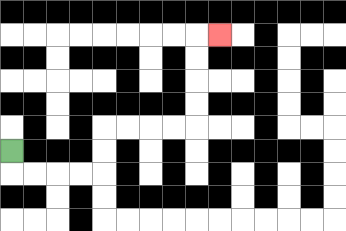{'start': '[0, 6]', 'end': '[9, 1]', 'path_directions': 'D,R,R,R,R,U,U,R,R,R,R,U,U,U,U,R', 'path_coordinates': '[[0, 6], [0, 7], [1, 7], [2, 7], [3, 7], [4, 7], [4, 6], [4, 5], [5, 5], [6, 5], [7, 5], [8, 5], [8, 4], [8, 3], [8, 2], [8, 1], [9, 1]]'}